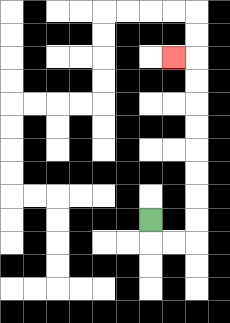{'start': '[6, 9]', 'end': '[7, 2]', 'path_directions': 'D,R,R,U,U,U,U,U,U,U,U,L', 'path_coordinates': '[[6, 9], [6, 10], [7, 10], [8, 10], [8, 9], [8, 8], [8, 7], [8, 6], [8, 5], [8, 4], [8, 3], [8, 2], [7, 2]]'}